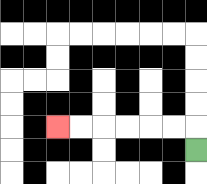{'start': '[8, 6]', 'end': '[2, 5]', 'path_directions': 'U,L,L,L,L,L,L', 'path_coordinates': '[[8, 6], [8, 5], [7, 5], [6, 5], [5, 5], [4, 5], [3, 5], [2, 5]]'}